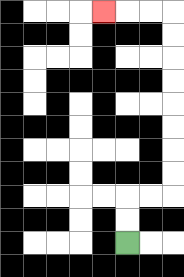{'start': '[5, 10]', 'end': '[4, 0]', 'path_directions': 'U,U,R,R,U,U,U,U,U,U,U,U,L,L,L', 'path_coordinates': '[[5, 10], [5, 9], [5, 8], [6, 8], [7, 8], [7, 7], [7, 6], [7, 5], [7, 4], [7, 3], [7, 2], [7, 1], [7, 0], [6, 0], [5, 0], [4, 0]]'}